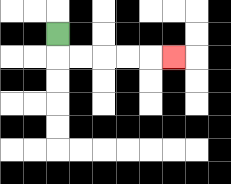{'start': '[2, 1]', 'end': '[7, 2]', 'path_directions': 'D,R,R,R,R,R', 'path_coordinates': '[[2, 1], [2, 2], [3, 2], [4, 2], [5, 2], [6, 2], [7, 2]]'}